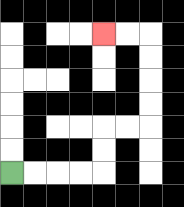{'start': '[0, 7]', 'end': '[4, 1]', 'path_directions': 'R,R,R,R,U,U,R,R,U,U,U,U,L,L', 'path_coordinates': '[[0, 7], [1, 7], [2, 7], [3, 7], [4, 7], [4, 6], [4, 5], [5, 5], [6, 5], [6, 4], [6, 3], [6, 2], [6, 1], [5, 1], [4, 1]]'}